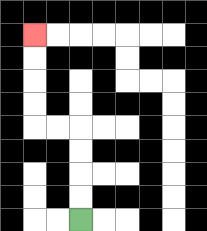{'start': '[3, 9]', 'end': '[1, 1]', 'path_directions': 'U,U,U,U,L,L,U,U,U,U', 'path_coordinates': '[[3, 9], [3, 8], [3, 7], [3, 6], [3, 5], [2, 5], [1, 5], [1, 4], [1, 3], [1, 2], [1, 1]]'}